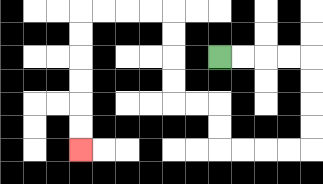{'start': '[9, 2]', 'end': '[3, 6]', 'path_directions': 'R,R,R,R,D,D,D,D,L,L,L,L,U,U,L,L,U,U,U,U,L,L,L,L,D,D,D,D,D,D', 'path_coordinates': '[[9, 2], [10, 2], [11, 2], [12, 2], [13, 2], [13, 3], [13, 4], [13, 5], [13, 6], [12, 6], [11, 6], [10, 6], [9, 6], [9, 5], [9, 4], [8, 4], [7, 4], [7, 3], [7, 2], [7, 1], [7, 0], [6, 0], [5, 0], [4, 0], [3, 0], [3, 1], [3, 2], [3, 3], [3, 4], [3, 5], [3, 6]]'}